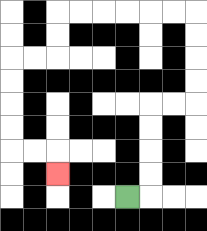{'start': '[5, 8]', 'end': '[2, 7]', 'path_directions': 'R,U,U,U,U,R,R,U,U,U,U,L,L,L,L,L,L,D,D,L,L,D,D,D,D,R,R,D', 'path_coordinates': '[[5, 8], [6, 8], [6, 7], [6, 6], [6, 5], [6, 4], [7, 4], [8, 4], [8, 3], [8, 2], [8, 1], [8, 0], [7, 0], [6, 0], [5, 0], [4, 0], [3, 0], [2, 0], [2, 1], [2, 2], [1, 2], [0, 2], [0, 3], [0, 4], [0, 5], [0, 6], [1, 6], [2, 6], [2, 7]]'}